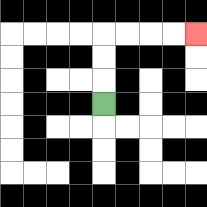{'start': '[4, 4]', 'end': '[8, 1]', 'path_directions': 'U,U,U,R,R,R,R', 'path_coordinates': '[[4, 4], [4, 3], [4, 2], [4, 1], [5, 1], [6, 1], [7, 1], [8, 1]]'}